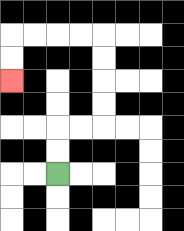{'start': '[2, 7]', 'end': '[0, 3]', 'path_directions': 'U,U,R,R,U,U,U,U,L,L,L,L,D,D', 'path_coordinates': '[[2, 7], [2, 6], [2, 5], [3, 5], [4, 5], [4, 4], [4, 3], [4, 2], [4, 1], [3, 1], [2, 1], [1, 1], [0, 1], [0, 2], [0, 3]]'}